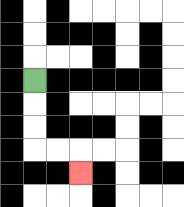{'start': '[1, 3]', 'end': '[3, 7]', 'path_directions': 'D,D,D,R,R,D', 'path_coordinates': '[[1, 3], [1, 4], [1, 5], [1, 6], [2, 6], [3, 6], [3, 7]]'}